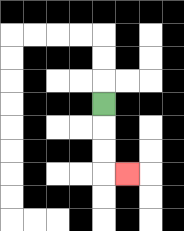{'start': '[4, 4]', 'end': '[5, 7]', 'path_directions': 'D,D,D,R', 'path_coordinates': '[[4, 4], [4, 5], [4, 6], [4, 7], [5, 7]]'}